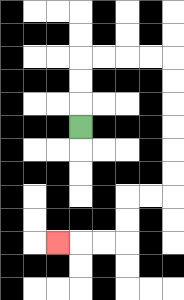{'start': '[3, 5]', 'end': '[2, 10]', 'path_directions': 'U,U,U,R,R,R,R,D,D,D,D,D,D,L,L,D,D,L,L,L', 'path_coordinates': '[[3, 5], [3, 4], [3, 3], [3, 2], [4, 2], [5, 2], [6, 2], [7, 2], [7, 3], [7, 4], [7, 5], [7, 6], [7, 7], [7, 8], [6, 8], [5, 8], [5, 9], [5, 10], [4, 10], [3, 10], [2, 10]]'}